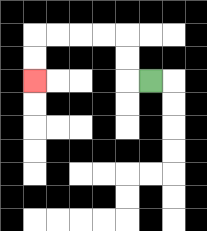{'start': '[6, 3]', 'end': '[1, 3]', 'path_directions': 'L,U,U,L,L,L,L,D,D', 'path_coordinates': '[[6, 3], [5, 3], [5, 2], [5, 1], [4, 1], [3, 1], [2, 1], [1, 1], [1, 2], [1, 3]]'}